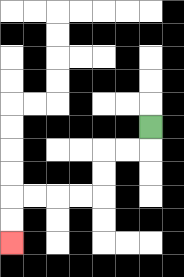{'start': '[6, 5]', 'end': '[0, 10]', 'path_directions': 'D,L,L,D,D,L,L,L,L,D,D', 'path_coordinates': '[[6, 5], [6, 6], [5, 6], [4, 6], [4, 7], [4, 8], [3, 8], [2, 8], [1, 8], [0, 8], [0, 9], [0, 10]]'}